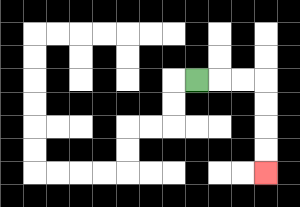{'start': '[8, 3]', 'end': '[11, 7]', 'path_directions': 'R,R,R,D,D,D,D', 'path_coordinates': '[[8, 3], [9, 3], [10, 3], [11, 3], [11, 4], [11, 5], [11, 6], [11, 7]]'}